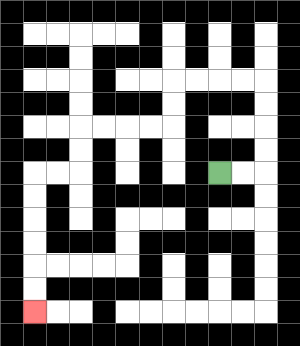{'start': '[9, 7]', 'end': '[1, 13]', 'path_directions': 'R,R,U,U,U,U,L,L,L,L,D,D,L,L,L,L,D,D,L,L,D,D,D,D,D,D', 'path_coordinates': '[[9, 7], [10, 7], [11, 7], [11, 6], [11, 5], [11, 4], [11, 3], [10, 3], [9, 3], [8, 3], [7, 3], [7, 4], [7, 5], [6, 5], [5, 5], [4, 5], [3, 5], [3, 6], [3, 7], [2, 7], [1, 7], [1, 8], [1, 9], [1, 10], [1, 11], [1, 12], [1, 13]]'}